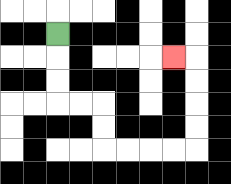{'start': '[2, 1]', 'end': '[7, 2]', 'path_directions': 'D,D,D,R,R,D,D,R,R,R,R,U,U,U,U,L', 'path_coordinates': '[[2, 1], [2, 2], [2, 3], [2, 4], [3, 4], [4, 4], [4, 5], [4, 6], [5, 6], [6, 6], [7, 6], [8, 6], [8, 5], [8, 4], [8, 3], [8, 2], [7, 2]]'}